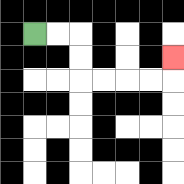{'start': '[1, 1]', 'end': '[7, 2]', 'path_directions': 'R,R,D,D,R,R,R,R,U', 'path_coordinates': '[[1, 1], [2, 1], [3, 1], [3, 2], [3, 3], [4, 3], [5, 3], [6, 3], [7, 3], [7, 2]]'}